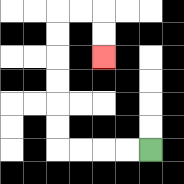{'start': '[6, 6]', 'end': '[4, 2]', 'path_directions': 'L,L,L,L,U,U,U,U,U,U,R,R,D,D', 'path_coordinates': '[[6, 6], [5, 6], [4, 6], [3, 6], [2, 6], [2, 5], [2, 4], [2, 3], [2, 2], [2, 1], [2, 0], [3, 0], [4, 0], [4, 1], [4, 2]]'}